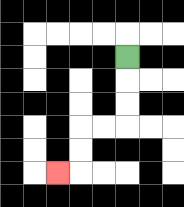{'start': '[5, 2]', 'end': '[2, 7]', 'path_directions': 'D,D,D,L,L,D,D,L', 'path_coordinates': '[[5, 2], [5, 3], [5, 4], [5, 5], [4, 5], [3, 5], [3, 6], [3, 7], [2, 7]]'}